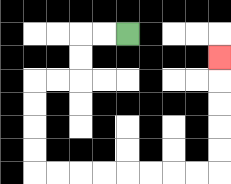{'start': '[5, 1]', 'end': '[9, 2]', 'path_directions': 'L,L,D,D,L,L,D,D,D,D,R,R,R,R,R,R,R,R,U,U,U,U,U', 'path_coordinates': '[[5, 1], [4, 1], [3, 1], [3, 2], [3, 3], [2, 3], [1, 3], [1, 4], [1, 5], [1, 6], [1, 7], [2, 7], [3, 7], [4, 7], [5, 7], [6, 7], [7, 7], [8, 7], [9, 7], [9, 6], [9, 5], [9, 4], [9, 3], [9, 2]]'}